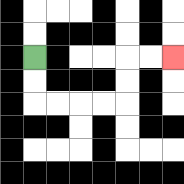{'start': '[1, 2]', 'end': '[7, 2]', 'path_directions': 'D,D,R,R,R,R,U,U,R,R', 'path_coordinates': '[[1, 2], [1, 3], [1, 4], [2, 4], [3, 4], [4, 4], [5, 4], [5, 3], [5, 2], [6, 2], [7, 2]]'}